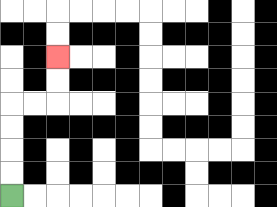{'start': '[0, 8]', 'end': '[2, 2]', 'path_directions': 'U,U,U,U,R,R,U,U', 'path_coordinates': '[[0, 8], [0, 7], [0, 6], [0, 5], [0, 4], [1, 4], [2, 4], [2, 3], [2, 2]]'}